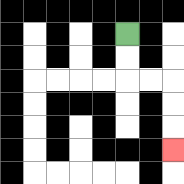{'start': '[5, 1]', 'end': '[7, 6]', 'path_directions': 'D,D,R,R,D,D,D', 'path_coordinates': '[[5, 1], [5, 2], [5, 3], [6, 3], [7, 3], [7, 4], [7, 5], [7, 6]]'}